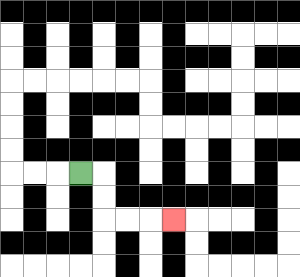{'start': '[3, 7]', 'end': '[7, 9]', 'path_directions': 'R,D,D,R,R,R', 'path_coordinates': '[[3, 7], [4, 7], [4, 8], [4, 9], [5, 9], [6, 9], [7, 9]]'}